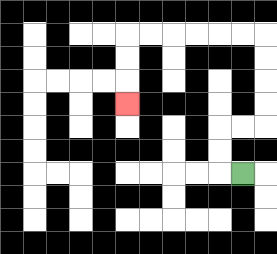{'start': '[10, 7]', 'end': '[5, 4]', 'path_directions': 'L,U,U,R,R,U,U,U,U,L,L,L,L,L,L,D,D,D', 'path_coordinates': '[[10, 7], [9, 7], [9, 6], [9, 5], [10, 5], [11, 5], [11, 4], [11, 3], [11, 2], [11, 1], [10, 1], [9, 1], [8, 1], [7, 1], [6, 1], [5, 1], [5, 2], [5, 3], [5, 4]]'}